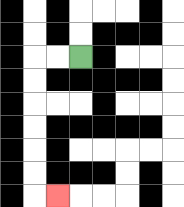{'start': '[3, 2]', 'end': '[2, 8]', 'path_directions': 'L,L,D,D,D,D,D,D,R', 'path_coordinates': '[[3, 2], [2, 2], [1, 2], [1, 3], [1, 4], [1, 5], [1, 6], [1, 7], [1, 8], [2, 8]]'}